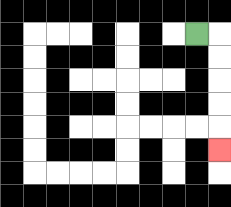{'start': '[8, 1]', 'end': '[9, 6]', 'path_directions': 'R,D,D,D,D,D', 'path_coordinates': '[[8, 1], [9, 1], [9, 2], [9, 3], [9, 4], [9, 5], [9, 6]]'}